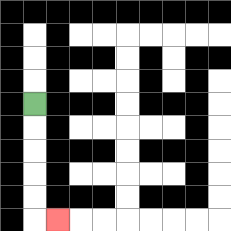{'start': '[1, 4]', 'end': '[2, 9]', 'path_directions': 'D,D,D,D,D,R', 'path_coordinates': '[[1, 4], [1, 5], [1, 6], [1, 7], [1, 8], [1, 9], [2, 9]]'}